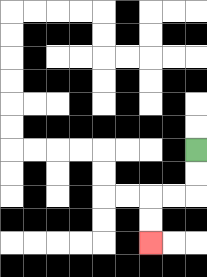{'start': '[8, 6]', 'end': '[6, 10]', 'path_directions': 'D,D,L,L,D,D', 'path_coordinates': '[[8, 6], [8, 7], [8, 8], [7, 8], [6, 8], [6, 9], [6, 10]]'}